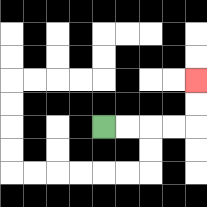{'start': '[4, 5]', 'end': '[8, 3]', 'path_directions': 'R,R,R,R,U,U', 'path_coordinates': '[[4, 5], [5, 5], [6, 5], [7, 5], [8, 5], [8, 4], [8, 3]]'}